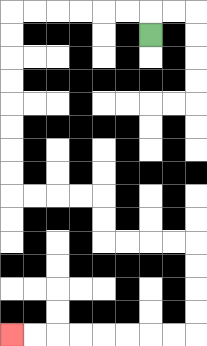{'start': '[6, 1]', 'end': '[0, 14]', 'path_directions': 'U,L,L,L,L,L,L,D,D,D,D,D,D,D,D,R,R,R,R,D,D,R,R,R,R,D,D,D,D,L,L,L,L,L,L,L,L', 'path_coordinates': '[[6, 1], [6, 0], [5, 0], [4, 0], [3, 0], [2, 0], [1, 0], [0, 0], [0, 1], [0, 2], [0, 3], [0, 4], [0, 5], [0, 6], [0, 7], [0, 8], [1, 8], [2, 8], [3, 8], [4, 8], [4, 9], [4, 10], [5, 10], [6, 10], [7, 10], [8, 10], [8, 11], [8, 12], [8, 13], [8, 14], [7, 14], [6, 14], [5, 14], [4, 14], [3, 14], [2, 14], [1, 14], [0, 14]]'}